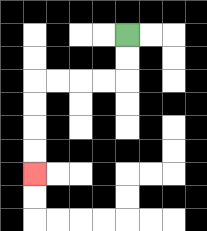{'start': '[5, 1]', 'end': '[1, 7]', 'path_directions': 'D,D,L,L,L,L,D,D,D,D', 'path_coordinates': '[[5, 1], [5, 2], [5, 3], [4, 3], [3, 3], [2, 3], [1, 3], [1, 4], [1, 5], [1, 6], [1, 7]]'}